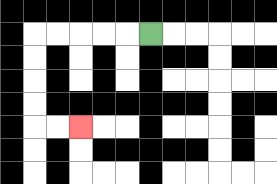{'start': '[6, 1]', 'end': '[3, 5]', 'path_directions': 'L,L,L,L,L,D,D,D,D,R,R', 'path_coordinates': '[[6, 1], [5, 1], [4, 1], [3, 1], [2, 1], [1, 1], [1, 2], [1, 3], [1, 4], [1, 5], [2, 5], [3, 5]]'}